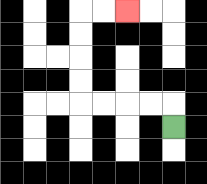{'start': '[7, 5]', 'end': '[5, 0]', 'path_directions': 'U,L,L,L,L,U,U,U,U,R,R', 'path_coordinates': '[[7, 5], [7, 4], [6, 4], [5, 4], [4, 4], [3, 4], [3, 3], [3, 2], [3, 1], [3, 0], [4, 0], [5, 0]]'}